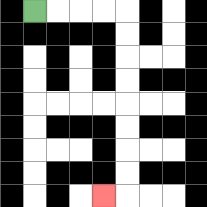{'start': '[1, 0]', 'end': '[4, 8]', 'path_directions': 'R,R,R,R,D,D,D,D,D,D,D,D,L', 'path_coordinates': '[[1, 0], [2, 0], [3, 0], [4, 0], [5, 0], [5, 1], [5, 2], [5, 3], [5, 4], [5, 5], [5, 6], [5, 7], [5, 8], [4, 8]]'}